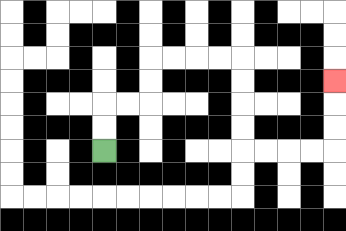{'start': '[4, 6]', 'end': '[14, 3]', 'path_directions': 'U,U,R,R,U,U,R,R,R,R,D,D,D,D,R,R,R,R,U,U,U', 'path_coordinates': '[[4, 6], [4, 5], [4, 4], [5, 4], [6, 4], [6, 3], [6, 2], [7, 2], [8, 2], [9, 2], [10, 2], [10, 3], [10, 4], [10, 5], [10, 6], [11, 6], [12, 6], [13, 6], [14, 6], [14, 5], [14, 4], [14, 3]]'}